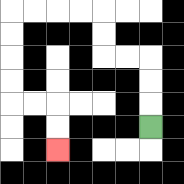{'start': '[6, 5]', 'end': '[2, 6]', 'path_directions': 'U,U,U,L,L,U,U,L,L,L,L,D,D,D,D,R,R,D,D', 'path_coordinates': '[[6, 5], [6, 4], [6, 3], [6, 2], [5, 2], [4, 2], [4, 1], [4, 0], [3, 0], [2, 0], [1, 0], [0, 0], [0, 1], [0, 2], [0, 3], [0, 4], [1, 4], [2, 4], [2, 5], [2, 6]]'}